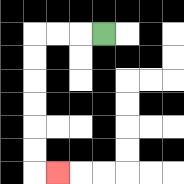{'start': '[4, 1]', 'end': '[2, 7]', 'path_directions': 'L,L,L,D,D,D,D,D,D,R', 'path_coordinates': '[[4, 1], [3, 1], [2, 1], [1, 1], [1, 2], [1, 3], [1, 4], [1, 5], [1, 6], [1, 7], [2, 7]]'}